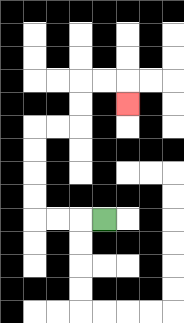{'start': '[4, 9]', 'end': '[5, 4]', 'path_directions': 'L,L,L,U,U,U,U,R,R,U,U,R,R,D', 'path_coordinates': '[[4, 9], [3, 9], [2, 9], [1, 9], [1, 8], [1, 7], [1, 6], [1, 5], [2, 5], [3, 5], [3, 4], [3, 3], [4, 3], [5, 3], [5, 4]]'}